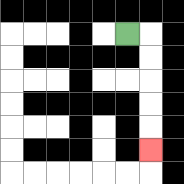{'start': '[5, 1]', 'end': '[6, 6]', 'path_directions': 'R,D,D,D,D,D', 'path_coordinates': '[[5, 1], [6, 1], [6, 2], [6, 3], [6, 4], [6, 5], [6, 6]]'}